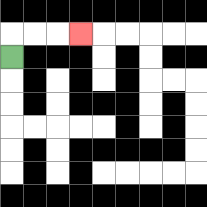{'start': '[0, 2]', 'end': '[3, 1]', 'path_directions': 'U,R,R,R', 'path_coordinates': '[[0, 2], [0, 1], [1, 1], [2, 1], [3, 1]]'}